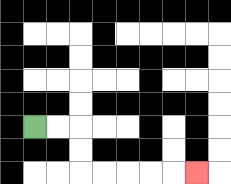{'start': '[1, 5]', 'end': '[8, 7]', 'path_directions': 'R,R,D,D,R,R,R,R,R', 'path_coordinates': '[[1, 5], [2, 5], [3, 5], [3, 6], [3, 7], [4, 7], [5, 7], [6, 7], [7, 7], [8, 7]]'}